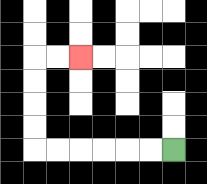{'start': '[7, 6]', 'end': '[3, 2]', 'path_directions': 'L,L,L,L,L,L,U,U,U,U,R,R', 'path_coordinates': '[[7, 6], [6, 6], [5, 6], [4, 6], [3, 6], [2, 6], [1, 6], [1, 5], [1, 4], [1, 3], [1, 2], [2, 2], [3, 2]]'}